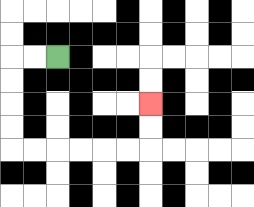{'start': '[2, 2]', 'end': '[6, 4]', 'path_directions': 'L,L,D,D,D,D,R,R,R,R,R,R,U,U', 'path_coordinates': '[[2, 2], [1, 2], [0, 2], [0, 3], [0, 4], [0, 5], [0, 6], [1, 6], [2, 6], [3, 6], [4, 6], [5, 6], [6, 6], [6, 5], [6, 4]]'}